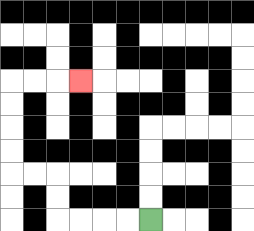{'start': '[6, 9]', 'end': '[3, 3]', 'path_directions': 'L,L,L,L,U,U,L,L,U,U,U,U,R,R,R', 'path_coordinates': '[[6, 9], [5, 9], [4, 9], [3, 9], [2, 9], [2, 8], [2, 7], [1, 7], [0, 7], [0, 6], [0, 5], [0, 4], [0, 3], [1, 3], [2, 3], [3, 3]]'}